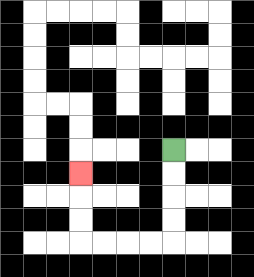{'start': '[7, 6]', 'end': '[3, 7]', 'path_directions': 'D,D,D,D,L,L,L,L,U,U,U', 'path_coordinates': '[[7, 6], [7, 7], [7, 8], [7, 9], [7, 10], [6, 10], [5, 10], [4, 10], [3, 10], [3, 9], [3, 8], [3, 7]]'}